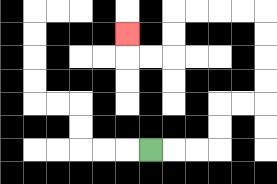{'start': '[6, 6]', 'end': '[5, 1]', 'path_directions': 'R,R,R,U,U,R,R,U,U,U,U,L,L,L,L,D,D,L,L,U', 'path_coordinates': '[[6, 6], [7, 6], [8, 6], [9, 6], [9, 5], [9, 4], [10, 4], [11, 4], [11, 3], [11, 2], [11, 1], [11, 0], [10, 0], [9, 0], [8, 0], [7, 0], [7, 1], [7, 2], [6, 2], [5, 2], [5, 1]]'}